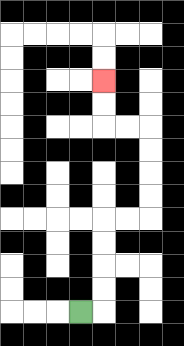{'start': '[3, 13]', 'end': '[4, 3]', 'path_directions': 'R,U,U,U,U,R,R,U,U,U,U,L,L,U,U', 'path_coordinates': '[[3, 13], [4, 13], [4, 12], [4, 11], [4, 10], [4, 9], [5, 9], [6, 9], [6, 8], [6, 7], [6, 6], [6, 5], [5, 5], [4, 5], [4, 4], [4, 3]]'}